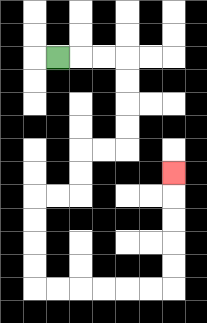{'start': '[2, 2]', 'end': '[7, 7]', 'path_directions': 'R,R,R,D,D,D,D,L,L,D,D,L,L,D,D,D,D,R,R,R,R,R,R,U,U,U,U,U', 'path_coordinates': '[[2, 2], [3, 2], [4, 2], [5, 2], [5, 3], [5, 4], [5, 5], [5, 6], [4, 6], [3, 6], [3, 7], [3, 8], [2, 8], [1, 8], [1, 9], [1, 10], [1, 11], [1, 12], [2, 12], [3, 12], [4, 12], [5, 12], [6, 12], [7, 12], [7, 11], [7, 10], [7, 9], [7, 8], [7, 7]]'}